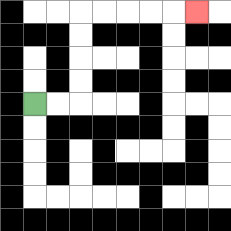{'start': '[1, 4]', 'end': '[8, 0]', 'path_directions': 'R,R,U,U,U,U,R,R,R,R,R', 'path_coordinates': '[[1, 4], [2, 4], [3, 4], [3, 3], [3, 2], [3, 1], [3, 0], [4, 0], [5, 0], [6, 0], [7, 0], [8, 0]]'}